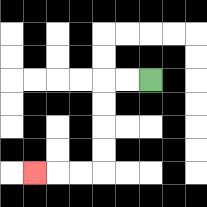{'start': '[6, 3]', 'end': '[1, 7]', 'path_directions': 'L,L,D,D,D,D,L,L,L', 'path_coordinates': '[[6, 3], [5, 3], [4, 3], [4, 4], [4, 5], [4, 6], [4, 7], [3, 7], [2, 7], [1, 7]]'}